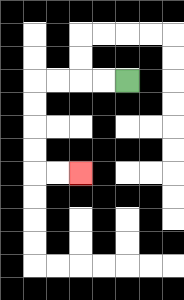{'start': '[5, 3]', 'end': '[3, 7]', 'path_directions': 'L,L,L,L,D,D,D,D,R,R', 'path_coordinates': '[[5, 3], [4, 3], [3, 3], [2, 3], [1, 3], [1, 4], [1, 5], [1, 6], [1, 7], [2, 7], [3, 7]]'}